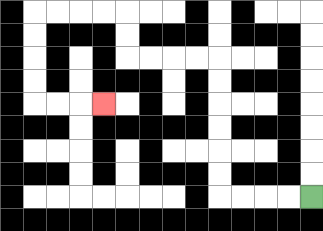{'start': '[13, 8]', 'end': '[4, 4]', 'path_directions': 'L,L,L,L,U,U,U,U,U,U,L,L,L,L,U,U,L,L,L,L,D,D,D,D,R,R,R', 'path_coordinates': '[[13, 8], [12, 8], [11, 8], [10, 8], [9, 8], [9, 7], [9, 6], [9, 5], [9, 4], [9, 3], [9, 2], [8, 2], [7, 2], [6, 2], [5, 2], [5, 1], [5, 0], [4, 0], [3, 0], [2, 0], [1, 0], [1, 1], [1, 2], [1, 3], [1, 4], [2, 4], [3, 4], [4, 4]]'}